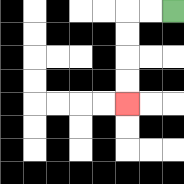{'start': '[7, 0]', 'end': '[5, 4]', 'path_directions': 'L,L,D,D,D,D', 'path_coordinates': '[[7, 0], [6, 0], [5, 0], [5, 1], [5, 2], [5, 3], [5, 4]]'}